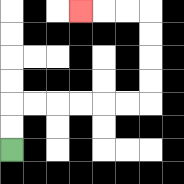{'start': '[0, 6]', 'end': '[3, 0]', 'path_directions': 'U,U,R,R,R,R,R,R,U,U,U,U,L,L,L', 'path_coordinates': '[[0, 6], [0, 5], [0, 4], [1, 4], [2, 4], [3, 4], [4, 4], [5, 4], [6, 4], [6, 3], [6, 2], [6, 1], [6, 0], [5, 0], [4, 0], [3, 0]]'}